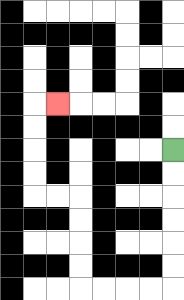{'start': '[7, 6]', 'end': '[2, 4]', 'path_directions': 'D,D,D,D,D,D,L,L,L,L,U,U,U,U,L,L,U,U,U,U,R', 'path_coordinates': '[[7, 6], [7, 7], [7, 8], [7, 9], [7, 10], [7, 11], [7, 12], [6, 12], [5, 12], [4, 12], [3, 12], [3, 11], [3, 10], [3, 9], [3, 8], [2, 8], [1, 8], [1, 7], [1, 6], [1, 5], [1, 4], [2, 4]]'}